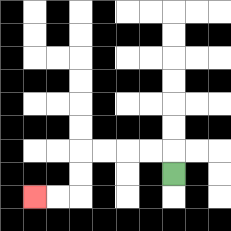{'start': '[7, 7]', 'end': '[1, 8]', 'path_directions': 'U,L,L,L,L,D,D,L,L', 'path_coordinates': '[[7, 7], [7, 6], [6, 6], [5, 6], [4, 6], [3, 6], [3, 7], [3, 8], [2, 8], [1, 8]]'}